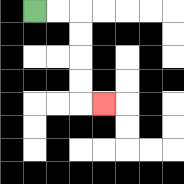{'start': '[1, 0]', 'end': '[4, 4]', 'path_directions': 'R,R,D,D,D,D,R', 'path_coordinates': '[[1, 0], [2, 0], [3, 0], [3, 1], [3, 2], [3, 3], [3, 4], [4, 4]]'}